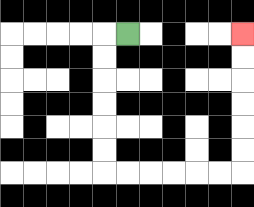{'start': '[5, 1]', 'end': '[10, 1]', 'path_directions': 'L,D,D,D,D,D,D,R,R,R,R,R,R,U,U,U,U,U,U', 'path_coordinates': '[[5, 1], [4, 1], [4, 2], [4, 3], [4, 4], [4, 5], [4, 6], [4, 7], [5, 7], [6, 7], [7, 7], [8, 7], [9, 7], [10, 7], [10, 6], [10, 5], [10, 4], [10, 3], [10, 2], [10, 1]]'}